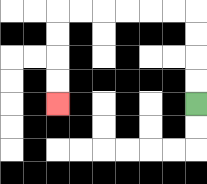{'start': '[8, 4]', 'end': '[2, 4]', 'path_directions': 'U,U,U,U,L,L,L,L,L,L,D,D,D,D', 'path_coordinates': '[[8, 4], [8, 3], [8, 2], [8, 1], [8, 0], [7, 0], [6, 0], [5, 0], [4, 0], [3, 0], [2, 0], [2, 1], [2, 2], [2, 3], [2, 4]]'}